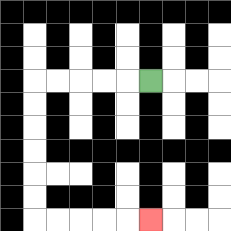{'start': '[6, 3]', 'end': '[6, 9]', 'path_directions': 'L,L,L,L,L,D,D,D,D,D,D,R,R,R,R,R', 'path_coordinates': '[[6, 3], [5, 3], [4, 3], [3, 3], [2, 3], [1, 3], [1, 4], [1, 5], [1, 6], [1, 7], [1, 8], [1, 9], [2, 9], [3, 9], [4, 9], [5, 9], [6, 9]]'}